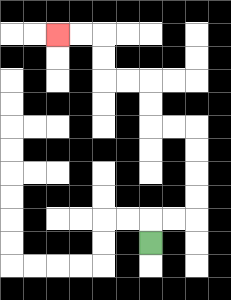{'start': '[6, 10]', 'end': '[2, 1]', 'path_directions': 'U,R,R,U,U,U,U,L,L,U,U,L,L,U,U,L,L', 'path_coordinates': '[[6, 10], [6, 9], [7, 9], [8, 9], [8, 8], [8, 7], [8, 6], [8, 5], [7, 5], [6, 5], [6, 4], [6, 3], [5, 3], [4, 3], [4, 2], [4, 1], [3, 1], [2, 1]]'}